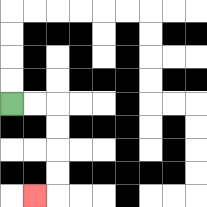{'start': '[0, 4]', 'end': '[1, 8]', 'path_directions': 'R,R,D,D,D,D,L', 'path_coordinates': '[[0, 4], [1, 4], [2, 4], [2, 5], [2, 6], [2, 7], [2, 8], [1, 8]]'}